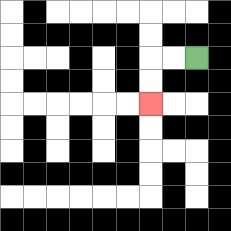{'start': '[8, 2]', 'end': '[6, 4]', 'path_directions': 'L,L,D,D', 'path_coordinates': '[[8, 2], [7, 2], [6, 2], [6, 3], [6, 4]]'}